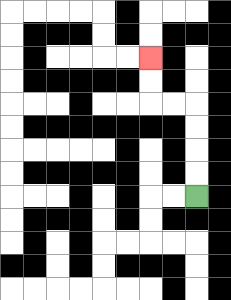{'start': '[8, 8]', 'end': '[6, 2]', 'path_directions': 'U,U,U,U,L,L,U,U', 'path_coordinates': '[[8, 8], [8, 7], [8, 6], [8, 5], [8, 4], [7, 4], [6, 4], [6, 3], [6, 2]]'}